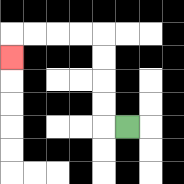{'start': '[5, 5]', 'end': '[0, 2]', 'path_directions': 'L,U,U,U,U,L,L,L,L,D', 'path_coordinates': '[[5, 5], [4, 5], [4, 4], [4, 3], [4, 2], [4, 1], [3, 1], [2, 1], [1, 1], [0, 1], [0, 2]]'}